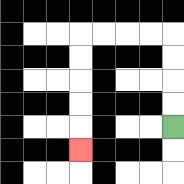{'start': '[7, 5]', 'end': '[3, 6]', 'path_directions': 'U,U,U,U,L,L,L,L,D,D,D,D,D', 'path_coordinates': '[[7, 5], [7, 4], [7, 3], [7, 2], [7, 1], [6, 1], [5, 1], [4, 1], [3, 1], [3, 2], [3, 3], [3, 4], [3, 5], [3, 6]]'}